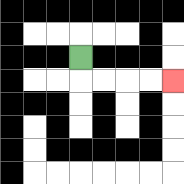{'start': '[3, 2]', 'end': '[7, 3]', 'path_directions': 'D,R,R,R,R', 'path_coordinates': '[[3, 2], [3, 3], [4, 3], [5, 3], [6, 3], [7, 3]]'}